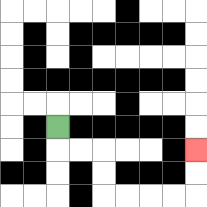{'start': '[2, 5]', 'end': '[8, 6]', 'path_directions': 'D,R,R,D,D,R,R,R,R,U,U', 'path_coordinates': '[[2, 5], [2, 6], [3, 6], [4, 6], [4, 7], [4, 8], [5, 8], [6, 8], [7, 8], [8, 8], [8, 7], [8, 6]]'}